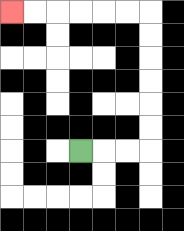{'start': '[3, 6]', 'end': '[0, 0]', 'path_directions': 'R,R,R,U,U,U,U,U,U,L,L,L,L,L,L', 'path_coordinates': '[[3, 6], [4, 6], [5, 6], [6, 6], [6, 5], [6, 4], [6, 3], [6, 2], [6, 1], [6, 0], [5, 0], [4, 0], [3, 0], [2, 0], [1, 0], [0, 0]]'}